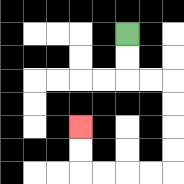{'start': '[5, 1]', 'end': '[3, 5]', 'path_directions': 'D,D,R,R,D,D,D,D,L,L,L,L,U,U', 'path_coordinates': '[[5, 1], [5, 2], [5, 3], [6, 3], [7, 3], [7, 4], [7, 5], [7, 6], [7, 7], [6, 7], [5, 7], [4, 7], [3, 7], [3, 6], [3, 5]]'}